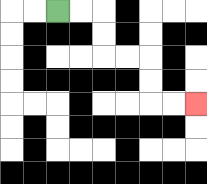{'start': '[2, 0]', 'end': '[8, 4]', 'path_directions': 'R,R,D,D,R,R,D,D,R,R', 'path_coordinates': '[[2, 0], [3, 0], [4, 0], [4, 1], [4, 2], [5, 2], [6, 2], [6, 3], [6, 4], [7, 4], [8, 4]]'}